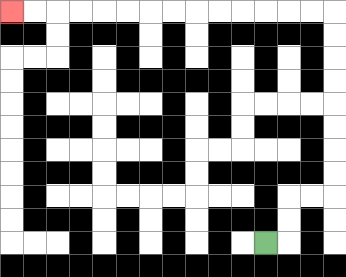{'start': '[11, 10]', 'end': '[0, 0]', 'path_directions': 'R,U,U,R,R,U,U,U,U,U,U,U,U,L,L,L,L,L,L,L,L,L,L,L,L,L,L', 'path_coordinates': '[[11, 10], [12, 10], [12, 9], [12, 8], [13, 8], [14, 8], [14, 7], [14, 6], [14, 5], [14, 4], [14, 3], [14, 2], [14, 1], [14, 0], [13, 0], [12, 0], [11, 0], [10, 0], [9, 0], [8, 0], [7, 0], [6, 0], [5, 0], [4, 0], [3, 0], [2, 0], [1, 0], [0, 0]]'}